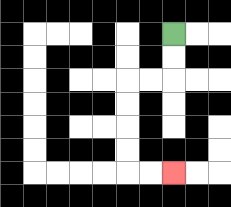{'start': '[7, 1]', 'end': '[7, 7]', 'path_directions': 'D,D,L,L,D,D,D,D,R,R', 'path_coordinates': '[[7, 1], [7, 2], [7, 3], [6, 3], [5, 3], [5, 4], [5, 5], [5, 6], [5, 7], [6, 7], [7, 7]]'}